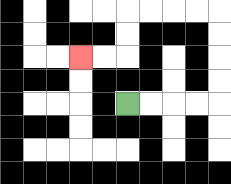{'start': '[5, 4]', 'end': '[3, 2]', 'path_directions': 'R,R,R,R,U,U,U,U,L,L,L,L,D,D,L,L', 'path_coordinates': '[[5, 4], [6, 4], [7, 4], [8, 4], [9, 4], [9, 3], [9, 2], [9, 1], [9, 0], [8, 0], [7, 0], [6, 0], [5, 0], [5, 1], [5, 2], [4, 2], [3, 2]]'}